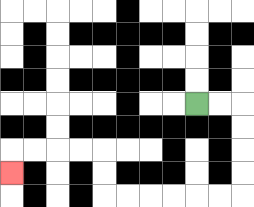{'start': '[8, 4]', 'end': '[0, 7]', 'path_directions': 'R,R,D,D,D,D,L,L,L,L,L,L,U,U,L,L,L,L,D', 'path_coordinates': '[[8, 4], [9, 4], [10, 4], [10, 5], [10, 6], [10, 7], [10, 8], [9, 8], [8, 8], [7, 8], [6, 8], [5, 8], [4, 8], [4, 7], [4, 6], [3, 6], [2, 6], [1, 6], [0, 6], [0, 7]]'}